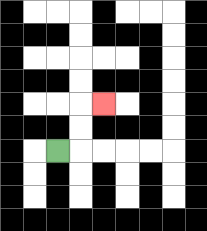{'start': '[2, 6]', 'end': '[4, 4]', 'path_directions': 'R,U,U,R', 'path_coordinates': '[[2, 6], [3, 6], [3, 5], [3, 4], [4, 4]]'}